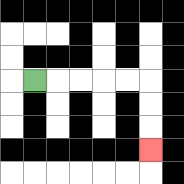{'start': '[1, 3]', 'end': '[6, 6]', 'path_directions': 'R,R,R,R,R,D,D,D', 'path_coordinates': '[[1, 3], [2, 3], [3, 3], [4, 3], [5, 3], [6, 3], [6, 4], [6, 5], [6, 6]]'}